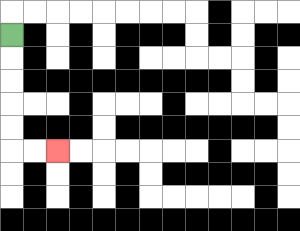{'start': '[0, 1]', 'end': '[2, 6]', 'path_directions': 'D,D,D,D,D,R,R', 'path_coordinates': '[[0, 1], [0, 2], [0, 3], [0, 4], [0, 5], [0, 6], [1, 6], [2, 6]]'}